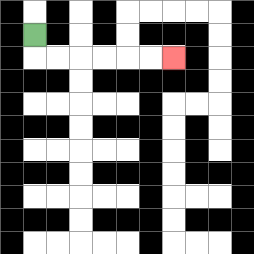{'start': '[1, 1]', 'end': '[7, 2]', 'path_directions': 'D,R,R,R,R,R,R', 'path_coordinates': '[[1, 1], [1, 2], [2, 2], [3, 2], [4, 2], [5, 2], [6, 2], [7, 2]]'}